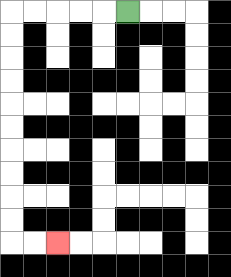{'start': '[5, 0]', 'end': '[2, 10]', 'path_directions': 'L,L,L,L,L,D,D,D,D,D,D,D,D,D,D,R,R', 'path_coordinates': '[[5, 0], [4, 0], [3, 0], [2, 0], [1, 0], [0, 0], [0, 1], [0, 2], [0, 3], [0, 4], [0, 5], [0, 6], [0, 7], [0, 8], [0, 9], [0, 10], [1, 10], [2, 10]]'}